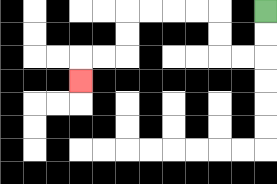{'start': '[11, 0]', 'end': '[3, 3]', 'path_directions': 'D,D,L,L,U,U,L,L,L,L,D,D,L,L,D', 'path_coordinates': '[[11, 0], [11, 1], [11, 2], [10, 2], [9, 2], [9, 1], [9, 0], [8, 0], [7, 0], [6, 0], [5, 0], [5, 1], [5, 2], [4, 2], [3, 2], [3, 3]]'}